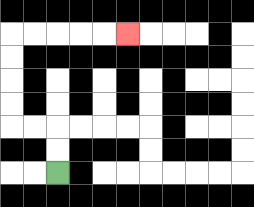{'start': '[2, 7]', 'end': '[5, 1]', 'path_directions': 'U,U,L,L,U,U,U,U,R,R,R,R,R', 'path_coordinates': '[[2, 7], [2, 6], [2, 5], [1, 5], [0, 5], [0, 4], [0, 3], [0, 2], [0, 1], [1, 1], [2, 1], [3, 1], [4, 1], [5, 1]]'}